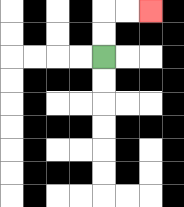{'start': '[4, 2]', 'end': '[6, 0]', 'path_directions': 'U,U,R,R', 'path_coordinates': '[[4, 2], [4, 1], [4, 0], [5, 0], [6, 0]]'}